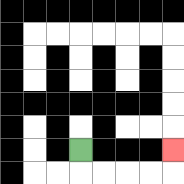{'start': '[3, 6]', 'end': '[7, 6]', 'path_directions': 'D,R,R,R,R,U', 'path_coordinates': '[[3, 6], [3, 7], [4, 7], [5, 7], [6, 7], [7, 7], [7, 6]]'}